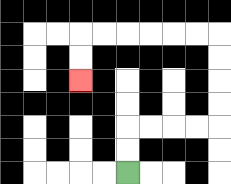{'start': '[5, 7]', 'end': '[3, 3]', 'path_directions': 'U,U,R,R,R,R,U,U,U,U,L,L,L,L,L,L,D,D', 'path_coordinates': '[[5, 7], [5, 6], [5, 5], [6, 5], [7, 5], [8, 5], [9, 5], [9, 4], [9, 3], [9, 2], [9, 1], [8, 1], [7, 1], [6, 1], [5, 1], [4, 1], [3, 1], [3, 2], [3, 3]]'}